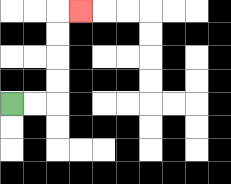{'start': '[0, 4]', 'end': '[3, 0]', 'path_directions': 'R,R,U,U,U,U,R', 'path_coordinates': '[[0, 4], [1, 4], [2, 4], [2, 3], [2, 2], [2, 1], [2, 0], [3, 0]]'}